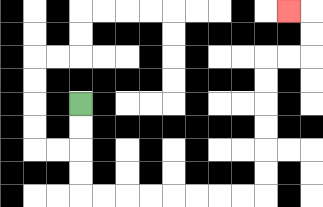{'start': '[3, 4]', 'end': '[12, 0]', 'path_directions': 'D,D,D,D,R,R,R,R,R,R,R,R,U,U,U,U,U,U,R,R,U,U,L', 'path_coordinates': '[[3, 4], [3, 5], [3, 6], [3, 7], [3, 8], [4, 8], [5, 8], [6, 8], [7, 8], [8, 8], [9, 8], [10, 8], [11, 8], [11, 7], [11, 6], [11, 5], [11, 4], [11, 3], [11, 2], [12, 2], [13, 2], [13, 1], [13, 0], [12, 0]]'}